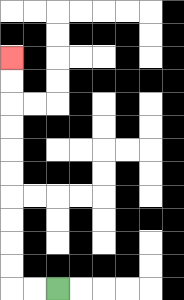{'start': '[2, 12]', 'end': '[0, 2]', 'path_directions': 'L,L,U,U,U,U,U,U,U,U,U,U', 'path_coordinates': '[[2, 12], [1, 12], [0, 12], [0, 11], [0, 10], [0, 9], [0, 8], [0, 7], [0, 6], [0, 5], [0, 4], [0, 3], [0, 2]]'}